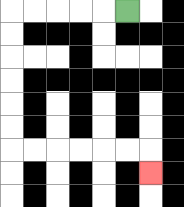{'start': '[5, 0]', 'end': '[6, 7]', 'path_directions': 'L,L,L,L,L,D,D,D,D,D,D,R,R,R,R,R,R,D', 'path_coordinates': '[[5, 0], [4, 0], [3, 0], [2, 0], [1, 0], [0, 0], [0, 1], [0, 2], [0, 3], [0, 4], [0, 5], [0, 6], [1, 6], [2, 6], [3, 6], [4, 6], [5, 6], [6, 6], [6, 7]]'}